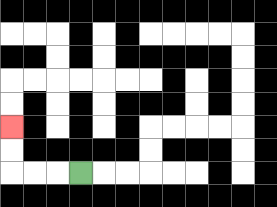{'start': '[3, 7]', 'end': '[0, 5]', 'path_directions': 'L,L,L,U,U', 'path_coordinates': '[[3, 7], [2, 7], [1, 7], [0, 7], [0, 6], [0, 5]]'}